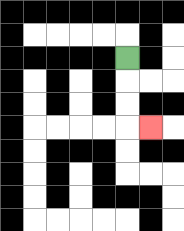{'start': '[5, 2]', 'end': '[6, 5]', 'path_directions': 'D,D,D,R', 'path_coordinates': '[[5, 2], [5, 3], [5, 4], [5, 5], [6, 5]]'}